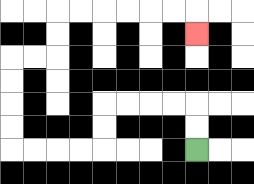{'start': '[8, 6]', 'end': '[8, 1]', 'path_directions': 'U,U,L,L,L,L,D,D,L,L,L,L,U,U,U,U,R,R,U,U,R,R,R,R,R,R,D', 'path_coordinates': '[[8, 6], [8, 5], [8, 4], [7, 4], [6, 4], [5, 4], [4, 4], [4, 5], [4, 6], [3, 6], [2, 6], [1, 6], [0, 6], [0, 5], [0, 4], [0, 3], [0, 2], [1, 2], [2, 2], [2, 1], [2, 0], [3, 0], [4, 0], [5, 0], [6, 0], [7, 0], [8, 0], [8, 1]]'}